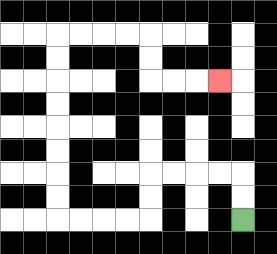{'start': '[10, 9]', 'end': '[9, 3]', 'path_directions': 'U,U,L,L,L,L,D,D,L,L,L,L,U,U,U,U,U,U,U,U,R,R,R,R,D,D,R,R,R', 'path_coordinates': '[[10, 9], [10, 8], [10, 7], [9, 7], [8, 7], [7, 7], [6, 7], [6, 8], [6, 9], [5, 9], [4, 9], [3, 9], [2, 9], [2, 8], [2, 7], [2, 6], [2, 5], [2, 4], [2, 3], [2, 2], [2, 1], [3, 1], [4, 1], [5, 1], [6, 1], [6, 2], [6, 3], [7, 3], [8, 3], [9, 3]]'}